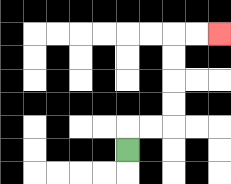{'start': '[5, 6]', 'end': '[9, 1]', 'path_directions': 'U,R,R,U,U,U,U,R,R', 'path_coordinates': '[[5, 6], [5, 5], [6, 5], [7, 5], [7, 4], [7, 3], [7, 2], [7, 1], [8, 1], [9, 1]]'}